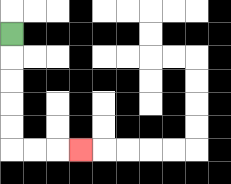{'start': '[0, 1]', 'end': '[3, 6]', 'path_directions': 'D,D,D,D,D,R,R,R', 'path_coordinates': '[[0, 1], [0, 2], [0, 3], [0, 4], [0, 5], [0, 6], [1, 6], [2, 6], [3, 6]]'}